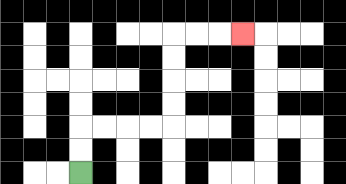{'start': '[3, 7]', 'end': '[10, 1]', 'path_directions': 'U,U,R,R,R,R,U,U,U,U,R,R,R', 'path_coordinates': '[[3, 7], [3, 6], [3, 5], [4, 5], [5, 5], [6, 5], [7, 5], [7, 4], [7, 3], [7, 2], [7, 1], [8, 1], [9, 1], [10, 1]]'}